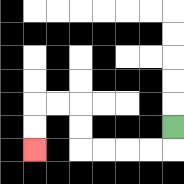{'start': '[7, 5]', 'end': '[1, 6]', 'path_directions': 'D,L,L,L,L,U,U,L,L,D,D', 'path_coordinates': '[[7, 5], [7, 6], [6, 6], [5, 6], [4, 6], [3, 6], [3, 5], [3, 4], [2, 4], [1, 4], [1, 5], [1, 6]]'}